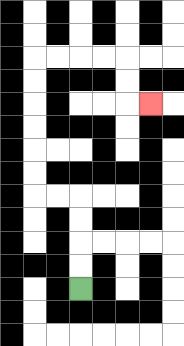{'start': '[3, 12]', 'end': '[6, 4]', 'path_directions': 'U,U,U,U,L,L,U,U,U,U,U,U,R,R,R,R,D,D,R', 'path_coordinates': '[[3, 12], [3, 11], [3, 10], [3, 9], [3, 8], [2, 8], [1, 8], [1, 7], [1, 6], [1, 5], [1, 4], [1, 3], [1, 2], [2, 2], [3, 2], [4, 2], [5, 2], [5, 3], [5, 4], [6, 4]]'}